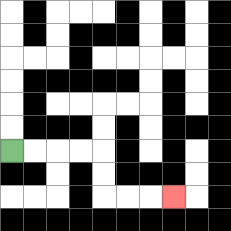{'start': '[0, 6]', 'end': '[7, 8]', 'path_directions': 'R,R,R,R,D,D,R,R,R', 'path_coordinates': '[[0, 6], [1, 6], [2, 6], [3, 6], [4, 6], [4, 7], [4, 8], [5, 8], [6, 8], [7, 8]]'}